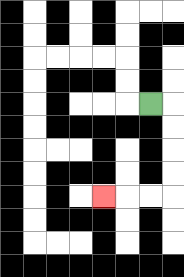{'start': '[6, 4]', 'end': '[4, 8]', 'path_directions': 'R,D,D,D,D,L,L,L', 'path_coordinates': '[[6, 4], [7, 4], [7, 5], [7, 6], [7, 7], [7, 8], [6, 8], [5, 8], [4, 8]]'}